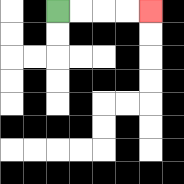{'start': '[2, 0]', 'end': '[6, 0]', 'path_directions': 'R,R,R,R', 'path_coordinates': '[[2, 0], [3, 0], [4, 0], [5, 0], [6, 0]]'}